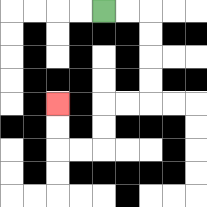{'start': '[4, 0]', 'end': '[2, 4]', 'path_directions': 'R,R,D,D,D,D,L,L,D,D,L,L,U,U', 'path_coordinates': '[[4, 0], [5, 0], [6, 0], [6, 1], [6, 2], [6, 3], [6, 4], [5, 4], [4, 4], [4, 5], [4, 6], [3, 6], [2, 6], [2, 5], [2, 4]]'}